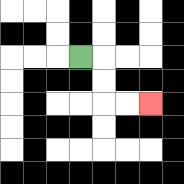{'start': '[3, 2]', 'end': '[6, 4]', 'path_directions': 'R,D,D,R,R', 'path_coordinates': '[[3, 2], [4, 2], [4, 3], [4, 4], [5, 4], [6, 4]]'}